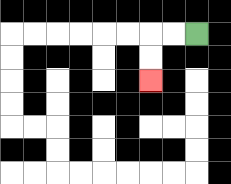{'start': '[8, 1]', 'end': '[6, 3]', 'path_directions': 'L,L,D,D', 'path_coordinates': '[[8, 1], [7, 1], [6, 1], [6, 2], [6, 3]]'}